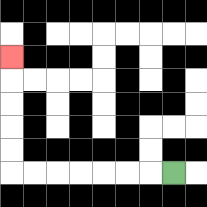{'start': '[7, 7]', 'end': '[0, 2]', 'path_directions': 'L,L,L,L,L,L,L,U,U,U,U,U', 'path_coordinates': '[[7, 7], [6, 7], [5, 7], [4, 7], [3, 7], [2, 7], [1, 7], [0, 7], [0, 6], [0, 5], [0, 4], [0, 3], [0, 2]]'}